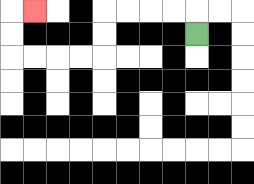{'start': '[8, 1]', 'end': '[1, 0]', 'path_directions': 'U,L,L,L,L,D,D,L,L,L,L,U,U,R', 'path_coordinates': '[[8, 1], [8, 0], [7, 0], [6, 0], [5, 0], [4, 0], [4, 1], [4, 2], [3, 2], [2, 2], [1, 2], [0, 2], [0, 1], [0, 0], [1, 0]]'}